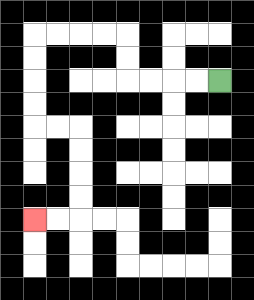{'start': '[9, 3]', 'end': '[1, 9]', 'path_directions': 'L,L,L,L,U,U,L,L,L,L,D,D,D,D,R,R,D,D,D,D,L,L', 'path_coordinates': '[[9, 3], [8, 3], [7, 3], [6, 3], [5, 3], [5, 2], [5, 1], [4, 1], [3, 1], [2, 1], [1, 1], [1, 2], [1, 3], [1, 4], [1, 5], [2, 5], [3, 5], [3, 6], [3, 7], [3, 8], [3, 9], [2, 9], [1, 9]]'}